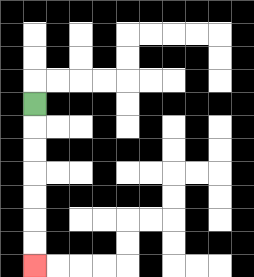{'start': '[1, 4]', 'end': '[1, 11]', 'path_directions': 'D,D,D,D,D,D,D', 'path_coordinates': '[[1, 4], [1, 5], [1, 6], [1, 7], [1, 8], [1, 9], [1, 10], [1, 11]]'}